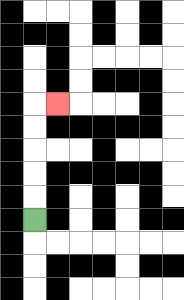{'start': '[1, 9]', 'end': '[2, 4]', 'path_directions': 'U,U,U,U,U,R', 'path_coordinates': '[[1, 9], [1, 8], [1, 7], [1, 6], [1, 5], [1, 4], [2, 4]]'}